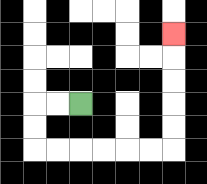{'start': '[3, 4]', 'end': '[7, 1]', 'path_directions': 'L,L,D,D,R,R,R,R,R,R,U,U,U,U,U', 'path_coordinates': '[[3, 4], [2, 4], [1, 4], [1, 5], [1, 6], [2, 6], [3, 6], [4, 6], [5, 6], [6, 6], [7, 6], [7, 5], [7, 4], [7, 3], [7, 2], [7, 1]]'}